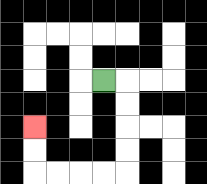{'start': '[4, 3]', 'end': '[1, 5]', 'path_directions': 'R,D,D,D,D,L,L,L,L,U,U', 'path_coordinates': '[[4, 3], [5, 3], [5, 4], [5, 5], [5, 6], [5, 7], [4, 7], [3, 7], [2, 7], [1, 7], [1, 6], [1, 5]]'}